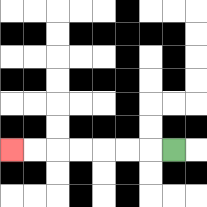{'start': '[7, 6]', 'end': '[0, 6]', 'path_directions': 'L,L,L,L,L,L,L', 'path_coordinates': '[[7, 6], [6, 6], [5, 6], [4, 6], [3, 6], [2, 6], [1, 6], [0, 6]]'}